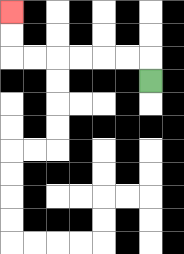{'start': '[6, 3]', 'end': '[0, 0]', 'path_directions': 'U,L,L,L,L,L,L,U,U', 'path_coordinates': '[[6, 3], [6, 2], [5, 2], [4, 2], [3, 2], [2, 2], [1, 2], [0, 2], [0, 1], [0, 0]]'}